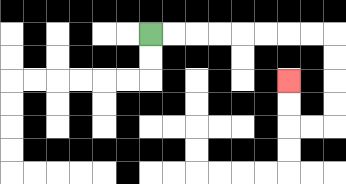{'start': '[6, 1]', 'end': '[12, 3]', 'path_directions': 'R,R,R,R,R,R,R,R,D,D,D,D,L,L,U,U', 'path_coordinates': '[[6, 1], [7, 1], [8, 1], [9, 1], [10, 1], [11, 1], [12, 1], [13, 1], [14, 1], [14, 2], [14, 3], [14, 4], [14, 5], [13, 5], [12, 5], [12, 4], [12, 3]]'}